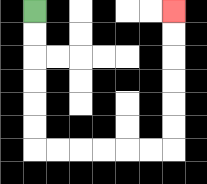{'start': '[1, 0]', 'end': '[7, 0]', 'path_directions': 'D,D,D,D,D,D,R,R,R,R,R,R,U,U,U,U,U,U', 'path_coordinates': '[[1, 0], [1, 1], [1, 2], [1, 3], [1, 4], [1, 5], [1, 6], [2, 6], [3, 6], [4, 6], [5, 6], [6, 6], [7, 6], [7, 5], [7, 4], [7, 3], [7, 2], [7, 1], [7, 0]]'}